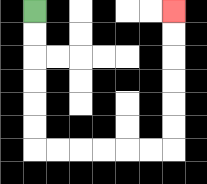{'start': '[1, 0]', 'end': '[7, 0]', 'path_directions': 'D,D,D,D,D,D,R,R,R,R,R,R,U,U,U,U,U,U', 'path_coordinates': '[[1, 0], [1, 1], [1, 2], [1, 3], [1, 4], [1, 5], [1, 6], [2, 6], [3, 6], [4, 6], [5, 6], [6, 6], [7, 6], [7, 5], [7, 4], [7, 3], [7, 2], [7, 1], [7, 0]]'}